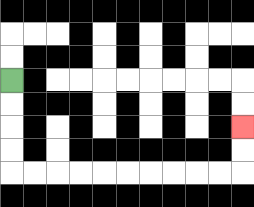{'start': '[0, 3]', 'end': '[10, 5]', 'path_directions': 'D,D,D,D,R,R,R,R,R,R,R,R,R,R,U,U', 'path_coordinates': '[[0, 3], [0, 4], [0, 5], [0, 6], [0, 7], [1, 7], [2, 7], [3, 7], [4, 7], [5, 7], [6, 7], [7, 7], [8, 7], [9, 7], [10, 7], [10, 6], [10, 5]]'}